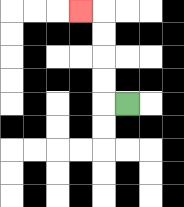{'start': '[5, 4]', 'end': '[3, 0]', 'path_directions': 'L,U,U,U,U,L', 'path_coordinates': '[[5, 4], [4, 4], [4, 3], [4, 2], [4, 1], [4, 0], [3, 0]]'}